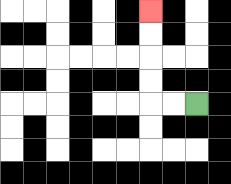{'start': '[8, 4]', 'end': '[6, 0]', 'path_directions': 'L,L,U,U,U,U', 'path_coordinates': '[[8, 4], [7, 4], [6, 4], [6, 3], [6, 2], [6, 1], [6, 0]]'}